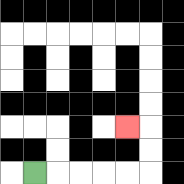{'start': '[1, 7]', 'end': '[5, 5]', 'path_directions': 'R,R,R,R,R,U,U,L', 'path_coordinates': '[[1, 7], [2, 7], [3, 7], [4, 7], [5, 7], [6, 7], [6, 6], [6, 5], [5, 5]]'}